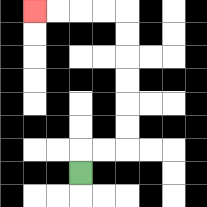{'start': '[3, 7]', 'end': '[1, 0]', 'path_directions': 'U,R,R,U,U,U,U,U,U,L,L,L,L', 'path_coordinates': '[[3, 7], [3, 6], [4, 6], [5, 6], [5, 5], [5, 4], [5, 3], [5, 2], [5, 1], [5, 0], [4, 0], [3, 0], [2, 0], [1, 0]]'}